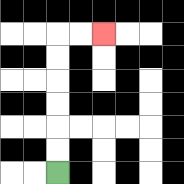{'start': '[2, 7]', 'end': '[4, 1]', 'path_directions': 'U,U,U,U,U,U,R,R', 'path_coordinates': '[[2, 7], [2, 6], [2, 5], [2, 4], [2, 3], [2, 2], [2, 1], [3, 1], [4, 1]]'}